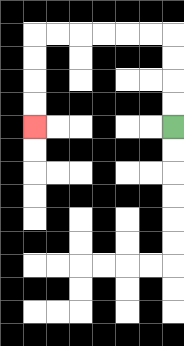{'start': '[7, 5]', 'end': '[1, 5]', 'path_directions': 'U,U,U,U,L,L,L,L,L,L,D,D,D,D', 'path_coordinates': '[[7, 5], [7, 4], [7, 3], [7, 2], [7, 1], [6, 1], [5, 1], [4, 1], [3, 1], [2, 1], [1, 1], [1, 2], [1, 3], [1, 4], [1, 5]]'}